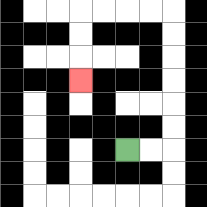{'start': '[5, 6]', 'end': '[3, 3]', 'path_directions': 'R,R,U,U,U,U,U,U,L,L,L,L,D,D,D', 'path_coordinates': '[[5, 6], [6, 6], [7, 6], [7, 5], [7, 4], [7, 3], [7, 2], [7, 1], [7, 0], [6, 0], [5, 0], [4, 0], [3, 0], [3, 1], [3, 2], [3, 3]]'}